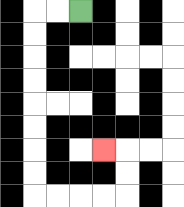{'start': '[3, 0]', 'end': '[4, 6]', 'path_directions': 'L,L,D,D,D,D,D,D,D,D,R,R,R,R,U,U,L', 'path_coordinates': '[[3, 0], [2, 0], [1, 0], [1, 1], [1, 2], [1, 3], [1, 4], [1, 5], [1, 6], [1, 7], [1, 8], [2, 8], [3, 8], [4, 8], [5, 8], [5, 7], [5, 6], [4, 6]]'}